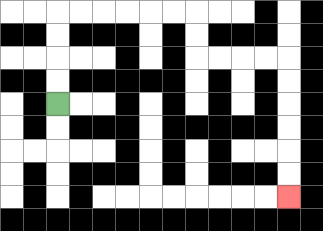{'start': '[2, 4]', 'end': '[12, 8]', 'path_directions': 'U,U,U,U,R,R,R,R,R,R,D,D,R,R,R,R,D,D,D,D,D,D', 'path_coordinates': '[[2, 4], [2, 3], [2, 2], [2, 1], [2, 0], [3, 0], [4, 0], [5, 0], [6, 0], [7, 0], [8, 0], [8, 1], [8, 2], [9, 2], [10, 2], [11, 2], [12, 2], [12, 3], [12, 4], [12, 5], [12, 6], [12, 7], [12, 8]]'}